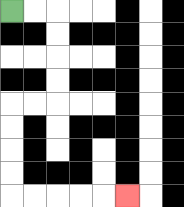{'start': '[0, 0]', 'end': '[5, 8]', 'path_directions': 'R,R,D,D,D,D,L,L,D,D,D,D,R,R,R,R,R', 'path_coordinates': '[[0, 0], [1, 0], [2, 0], [2, 1], [2, 2], [2, 3], [2, 4], [1, 4], [0, 4], [0, 5], [0, 6], [0, 7], [0, 8], [1, 8], [2, 8], [3, 8], [4, 8], [5, 8]]'}